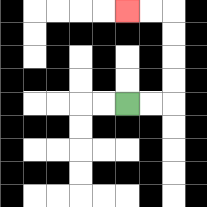{'start': '[5, 4]', 'end': '[5, 0]', 'path_directions': 'R,R,U,U,U,U,L,L', 'path_coordinates': '[[5, 4], [6, 4], [7, 4], [7, 3], [7, 2], [7, 1], [7, 0], [6, 0], [5, 0]]'}